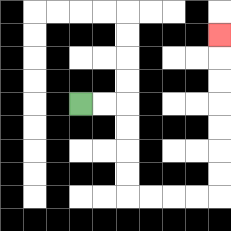{'start': '[3, 4]', 'end': '[9, 1]', 'path_directions': 'R,R,D,D,D,D,R,R,R,R,U,U,U,U,U,U,U', 'path_coordinates': '[[3, 4], [4, 4], [5, 4], [5, 5], [5, 6], [5, 7], [5, 8], [6, 8], [7, 8], [8, 8], [9, 8], [9, 7], [9, 6], [9, 5], [9, 4], [9, 3], [9, 2], [9, 1]]'}